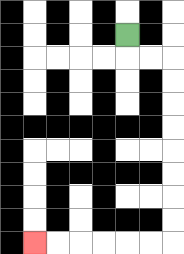{'start': '[5, 1]', 'end': '[1, 10]', 'path_directions': 'D,R,R,D,D,D,D,D,D,D,D,L,L,L,L,L,L', 'path_coordinates': '[[5, 1], [5, 2], [6, 2], [7, 2], [7, 3], [7, 4], [7, 5], [7, 6], [7, 7], [7, 8], [7, 9], [7, 10], [6, 10], [5, 10], [4, 10], [3, 10], [2, 10], [1, 10]]'}